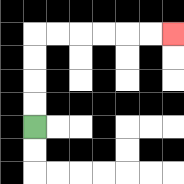{'start': '[1, 5]', 'end': '[7, 1]', 'path_directions': 'U,U,U,U,R,R,R,R,R,R', 'path_coordinates': '[[1, 5], [1, 4], [1, 3], [1, 2], [1, 1], [2, 1], [3, 1], [4, 1], [5, 1], [6, 1], [7, 1]]'}